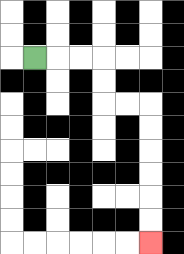{'start': '[1, 2]', 'end': '[6, 10]', 'path_directions': 'R,R,R,D,D,R,R,D,D,D,D,D,D', 'path_coordinates': '[[1, 2], [2, 2], [3, 2], [4, 2], [4, 3], [4, 4], [5, 4], [6, 4], [6, 5], [6, 6], [6, 7], [6, 8], [6, 9], [6, 10]]'}